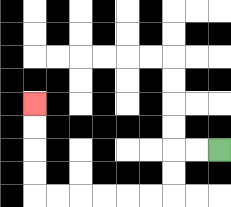{'start': '[9, 6]', 'end': '[1, 4]', 'path_directions': 'L,L,D,D,L,L,L,L,L,L,U,U,U,U', 'path_coordinates': '[[9, 6], [8, 6], [7, 6], [7, 7], [7, 8], [6, 8], [5, 8], [4, 8], [3, 8], [2, 8], [1, 8], [1, 7], [1, 6], [1, 5], [1, 4]]'}